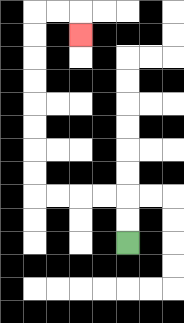{'start': '[5, 10]', 'end': '[3, 1]', 'path_directions': 'U,U,L,L,L,L,U,U,U,U,U,U,U,U,R,R,D', 'path_coordinates': '[[5, 10], [5, 9], [5, 8], [4, 8], [3, 8], [2, 8], [1, 8], [1, 7], [1, 6], [1, 5], [1, 4], [1, 3], [1, 2], [1, 1], [1, 0], [2, 0], [3, 0], [3, 1]]'}